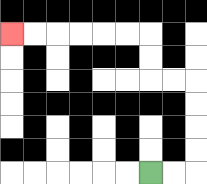{'start': '[6, 7]', 'end': '[0, 1]', 'path_directions': 'R,R,U,U,U,U,L,L,U,U,L,L,L,L,L,L', 'path_coordinates': '[[6, 7], [7, 7], [8, 7], [8, 6], [8, 5], [8, 4], [8, 3], [7, 3], [6, 3], [6, 2], [6, 1], [5, 1], [4, 1], [3, 1], [2, 1], [1, 1], [0, 1]]'}